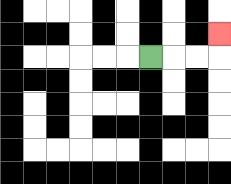{'start': '[6, 2]', 'end': '[9, 1]', 'path_directions': 'R,R,R,U', 'path_coordinates': '[[6, 2], [7, 2], [8, 2], [9, 2], [9, 1]]'}